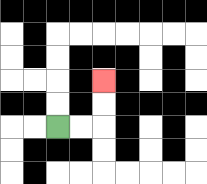{'start': '[2, 5]', 'end': '[4, 3]', 'path_directions': 'R,R,U,U', 'path_coordinates': '[[2, 5], [3, 5], [4, 5], [4, 4], [4, 3]]'}